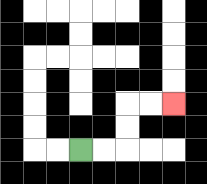{'start': '[3, 6]', 'end': '[7, 4]', 'path_directions': 'R,R,U,U,R,R', 'path_coordinates': '[[3, 6], [4, 6], [5, 6], [5, 5], [5, 4], [6, 4], [7, 4]]'}